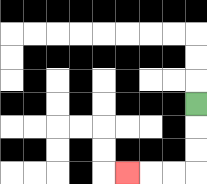{'start': '[8, 4]', 'end': '[5, 7]', 'path_directions': 'D,D,D,L,L,L', 'path_coordinates': '[[8, 4], [8, 5], [8, 6], [8, 7], [7, 7], [6, 7], [5, 7]]'}